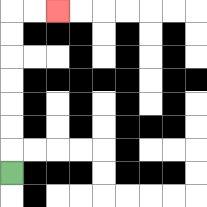{'start': '[0, 7]', 'end': '[2, 0]', 'path_directions': 'U,U,U,U,U,U,U,R,R', 'path_coordinates': '[[0, 7], [0, 6], [0, 5], [0, 4], [0, 3], [0, 2], [0, 1], [0, 0], [1, 0], [2, 0]]'}